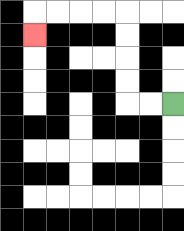{'start': '[7, 4]', 'end': '[1, 1]', 'path_directions': 'L,L,U,U,U,U,L,L,L,L,D', 'path_coordinates': '[[7, 4], [6, 4], [5, 4], [5, 3], [5, 2], [5, 1], [5, 0], [4, 0], [3, 0], [2, 0], [1, 0], [1, 1]]'}